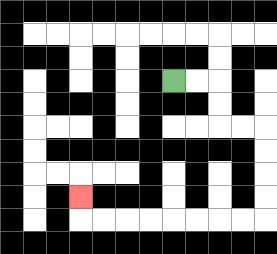{'start': '[7, 3]', 'end': '[3, 8]', 'path_directions': 'R,R,D,D,R,R,D,D,D,D,L,L,L,L,L,L,L,L,U', 'path_coordinates': '[[7, 3], [8, 3], [9, 3], [9, 4], [9, 5], [10, 5], [11, 5], [11, 6], [11, 7], [11, 8], [11, 9], [10, 9], [9, 9], [8, 9], [7, 9], [6, 9], [5, 9], [4, 9], [3, 9], [3, 8]]'}